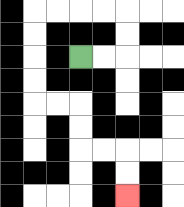{'start': '[3, 2]', 'end': '[5, 8]', 'path_directions': 'R,R,U,U,L,L,L,L,D,D,D,D,R,R,D,D,R,R,D,D', 'path_coordinates': '[[3, 2], [4, 2], [5, 2], [5, 1], [5, 0], [4, 0], [3, 0], [2, 0], [1, 0], [1, 1], [1, 2], [1, 3], [1, 4], [2, 4], [3, 4], [3, 5], [3, 6], [4, 6], [5, 6], [5, 7], [5, 8]]'}